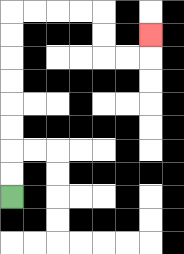{'start': '[0, 8]', 'end': '[6, 1]', 'path_directions': 'U,U,U,U,U,U,U,U,R,R,R,R,D,D,R,R,U', 'path_coordinates': '[[0, 8], [0, 7], [0, 6], [0, 5], [0, 4], [0, 3], [0, 2], [0, 1], [0, 0], [1, 0], [2, 0], [3, 0], [4, 0], [4, 1], [4, 2], [5, 2], [6, 2], [6, 1]]'}